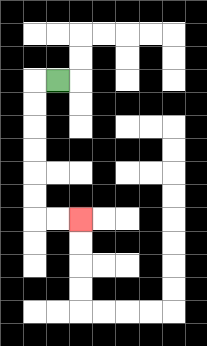{'start': '[2, 3]', 'end': '[3, 9]', 'path_directions': 'L,D,D,D,D,D,D,R,R', 'path_coordinates': '[[2, 3], [1, 3], [1, 4], [1, 5], [1, 6], [1, 7], [1, 8], [1, 9], [2, 9], [3, 9]]'}